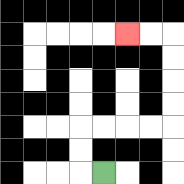{'start': '[4, 7]', 'end': '[5, 1]', 'path_directions': 'L,U,U,R,R,R,R,U,U,U,U,L,L', 'path_coordinates': '[[4, 7], [3, 7], [3, 6], [3, 5], [4, 5], [5, 5], [6, 5], [7, 5], [7, 4], [7, 3], [7, 2], [7, 1], [6, 1], [5, 1]]'}